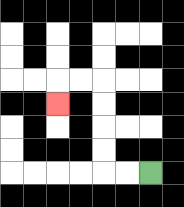{'start': '[6, 7]', 'end': '[2, 4]', 'path_directions': 'L,L,U,U,U,U,L,L,D', 'path_coordinates': '[[6, 7], [5, 7], [4, 7], [4, 6], [4, 5], [4, 4], [4, 3], [3, 3], [2, 3], [2, 4]]'}